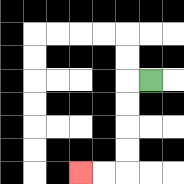{'start': '[6, 3]', 'end': '[3, 7]', 'path_directions': 'L,D,D,D,D,L,L', 'path_coordinates': '[[6, 3], [5, 3], [5, 4], [5, 5], [5, 6], [5, 7], [4, 7], [3, 7]]'}